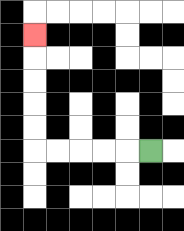{'start': '[6, 6]', 'end': '[1, 1]', 'path_directions': 'L,L,L,L,L,U,U,U,U,U', 'path_coordinates': '[[6, 6], [5, 6], [4, 6], [3, 6], [2, 6], [1, 6], [1, 5], [1, 4], [1, 3], [1, 2], [1, 1]]'}